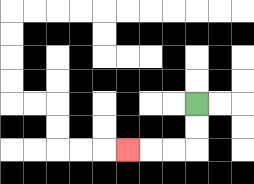{'start': '[8, 4]', 'end': '[5, 6]', 'path_directions': 'D,D,L,L,L', 'path_coordinates': '[[8, 4], [8, 5], [8, 6], [7, 6], [6, 6], [5, 6]]'}